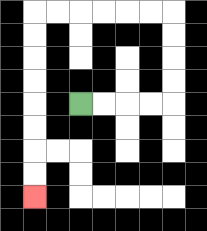{'start': '[3, 4]', 'end': '[1, 8]', 'path_directions': 'R,R,R,R,U,U,U,U,L,L,L,L,L,L,D,D,D,D,D,D,D,D', 'path_coordinates': '[[3, 4], [4, 4], [5, 4], [6, 4], [7, 4], [7, 3], [7, 2], [7, 1], [7, 0], [6, 0], [5, 0], [4, 0], [3, 0], [2, 0], [1, 0], [1, 1], [1, 2], [1, 3], [1, 4], [1, 5], [1, 6], [1, 7], [1, 8]]'}